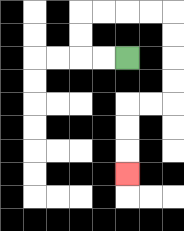{'start': '[5, 2]', 'end': '[5, 7]', 'path_directions': 'L,L,U,U,R,R,R,R,D,D,D,D,L,L,D,D,D', 'path_coordinates': '[[5, 2], [4, 2], [3, 2], [3, 1], [3, 0], [4, 0], [5, 0], [6, 0], [7, 0], [7, 1], [7, 2], [7, 3], [7, 4], [6, 4], [5, 4], [5, 5], [5, 6], [5, 7]]'}